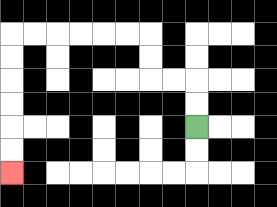{'start': '[8, 5]', 'end': '[0, 7]', 'path_directions': 'U,U,L,L,U,U,L,L,L,L,L,L,D,D,D,D,D,D', 'path_coordinates': '[[8, 5], [8, 4], [8, 3], [7, 3], [6, 3], [6, 2], [6, 1], [5, 1], [4, 1], [3, 1], [2, 1], [1, 1], [0, 1], [0, 2], [0, 3], [0, 4], [0, 5], [0, 6], [0, 7]]'}